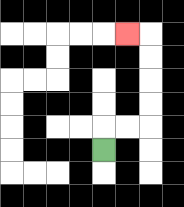{'start': '[4, 6]', 'end': '[5, 1]', 'path_directions': 'U,R,R,U,U,U,U,L', 'path_coordinates': '[[4, 6], [4, 5], [5, 5], [6, 5], [6, 4], [6, 3], [6, 2], [6, 1], [5, 1]]'}